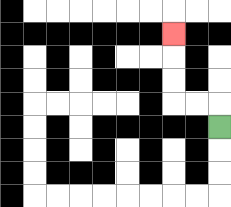{'start': '[9, 5]', 'end': '[7, 1]', 'path_directions': 'U,L,L,U,U,U', 'path_coordinates': '[[9, 5], [9, 4], [8, 4], [7, 4], [7, 3], [7, 2], [7, 1]]'}